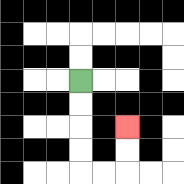{'start': '[3, 3]', 'end': '[5, 5]', 'path_directions': 'D,D,D,D,R,R,U,U', 'path_coordinates': '[[3, 3], [3, 4], [3, 5], [3, 6], [3, 7], [4, 7], [5, 7], [5, 6], [5, 5]]'}